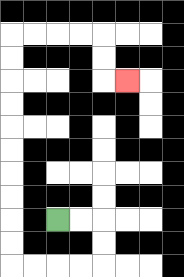{'start': '[2, 9]', 'end': '[5, 3]', 'path_directions': 'R,R,D,D,L,L,L,L,U,U,U,U,U,U,U,U,U,U,R,R,R,R,D,D,R', 'path_coordinates': '[[2, 9], [3, 9], [4, 9], [4, 10], [4, 11], [3, 11], [2, 11], [1, 11], [0, 11], [0, 10], [0, 9], [0, 8], [0, 7], [0, 6], [0, 5], [0, 4], [0, 3], [0, 2], [0, 1], [1, 1], [2, 1], [3, 1], [4, 1], [4, 2], [4, 3], [5, 3]]'}